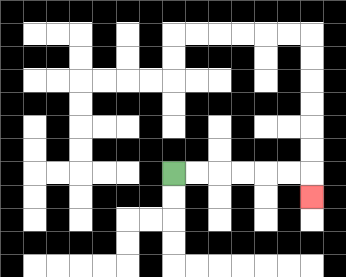{'start': '[7, 7]', 'end': '[13, 8]', 'path_directions': 'R,R,R,R,R,R,D', 'path_coordinates': '[[7, 7], [8, 7], [9, 7], [10, 7], [11, 7], [12, 7], [13, 7], [13, 8]]'}